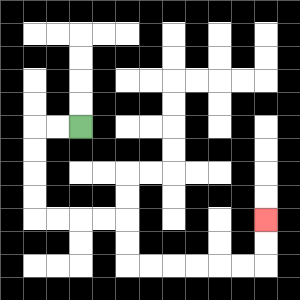{'start': '[3, 5]', 'end': '[11, 9]', 'path_directions': 'L,L,D,D,D,D,R,R,R,R,D,D,R,R,R,R,R,R,U,U', 'path_coordinates': '[[3, 5], [2, 5], [1, 5], [1, 6], [1, 7], [1, 8], [1, 9], [2, 9], [3, 9], [4, 9], [5, 9], [5, 10], [5, 11], [6, 11], [7, 11], [8, 11], [9, 11], [10, 11], [11, 11], [11, 10], [11, 9]]'}